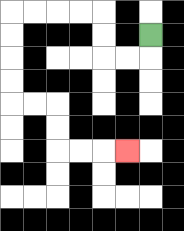{'start': '[6, 1]', 'end': '[5, 6]', 'path_directions': 'D,L,L,U,U,L,L,L,L,D,D,D,D,R,R,D,D,R,R,R', 'path_coordinates': '[[6, 1], [6, 2], [5, 2], [4, 2], [4, 1], [4, 0], [3, 0], [2, 0], [1, 0], [0, 0], [0, 1], [0, 2], [0, 3], [0, 4], [1, 4], [2, 4], [2, 5], [2, 6], [3, 6], [4, 6], [5, 6]]'}